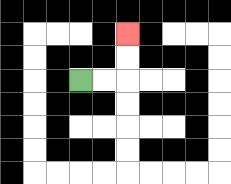{'start': '[3, 3]', 'end': '[5, 1]', 'path_directions': 'R,R,U,U', 'path_coordinates': '[[3, 3], [4, 3], [5, 3], [5, 2], [5, 1]]'}